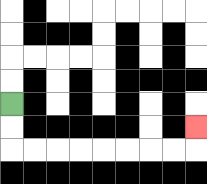{'start': '[0, 4]', 'end': '[8, 5]', 'path_directions': 'D,D,R,R,R,R,R,R,R,R,U', 'path_coordinates': '[[0, 4], [0, 5], [0, 6], [1, 6], [2, 6], [3, 6], [4, 6], [5, 6], [6, 6], [7, 6], [8, 6], [8, 5]]'}